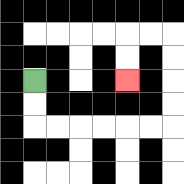{'start': '[1, 3]', 'end': '[5, 3]', 'path_directions': 'D,D,R,R,R,R,R,R,U,U,U,U,L,L,D,D', 'path_coordinates': '[[1, 3], [1, 4], [1, 5], [2, 5], [3, 5], [4, 5], [5, 5], [6, 5], [7, 5], [7, 4], [7, 3], [7, 2], [7, 1], [6, 1], [5, 1], [5, 2], [5, 3]]'}